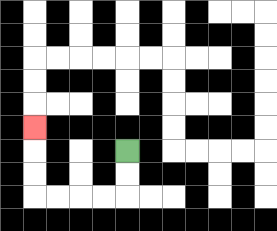{'start': '[5, 6]', 'end': '[1, 5]', 'path_directions': 'D,D,L,L,L,L,U,U,U', 'path_coordinates': '[[5, 6], [5, 7], [5, 8], [4, 8], [3, 8], [2, 8], [1, 8], [1, 7], [1, 6], [1, 5]]'}